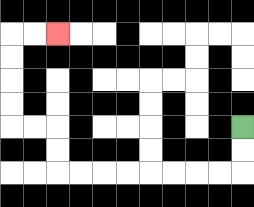{'start': '[10, 5]', 'end': '[2, 1]', 'path_directions': 'D,D,L,L,L,L,L,L,L,L,U,U,L,L,U,U,U,U,R,R', 'path_coordinates': '[[10, 5], [10, 6], [10, 7], [9, 7], [8, 7], [7, 7], [6, 7], [5, 7], [4, 7], [3, 7], [2, 7], [2, 6], [2, 5], [1, 5], [0, 5], [0, 4], [0, 3], [0, 2], [0, 1], [1, 1], [2, 1]]'}